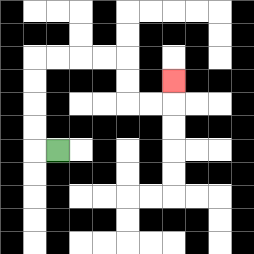{'start': '[2, 6]', 'end': '[7, 3]', 'path_directions': 'L,U,U,U,U,R,R,R,R,D,D,R,R,U', 'path_coordinates': '[[2, 6], [1, 6], [1, 5], [1, 4], [1, 3], [1, 2], [2, 2], [3, 2], [4, 2], [5, 2], [5, 3], [5, 4], [6, 4], [7, 4], [7, 3]]'}